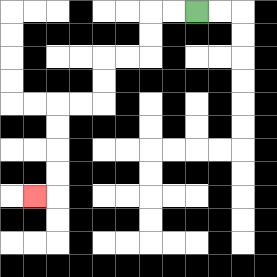{'start': '[8, 0]', 'end': '[1, 8]', 'path_directions': 'L,L,D,D,L,L,D,D,L,L,D,D,D,D,L', 'path_coordinates': '[[8, 0], [7, 0], [6, 0], [6, 1], [6, 2], [5, 2], [4, 2], [4, 3], [4, 4], [3, 4], [2, 4], [2, 5], [2, 6], [2, 7], [2, 8], [1, 8]]'}